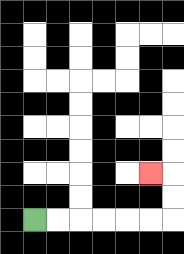{'start': '[1, 9]', 'end': '[6, 7]', 'path_directions': 'R,R,R,R,R,R,U,U,L', 'path_coordinates': '[[1, 9], [2, 9], [3, 9], [4, 9], [5, 9], [6, 9], [7, 9], [7, 8], [7, 7], [6, 7]]'}